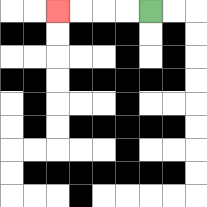{'start': '[6, 0]', 'end': '[2, 0]', 'path_directions': 'L,L,L,L', 'path_coordinates': '[[6, 0], [5, 0], [4, 0], [3, 0], [2, 0]]'}